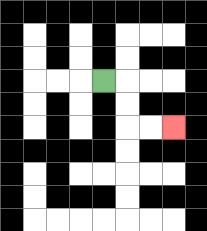{'start': '[4, 3]', 'end': '[7, 5]', 'path_directions': 'R,D,D,R,R', 'path_coordinates': '[[4, 3], [5, 3], [5, 4], [5, 5], [6, 5], [7, 5]]'}